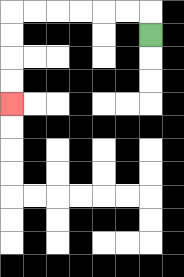{'start': '[6, 1]', 'end': '[0, 4]', 'path_directions': 'U,L,L,L,L,L,L,D,D,D,D', 'path_coordinates': '[[6, 1], [6, 0], [5, 0], [4, 0], [3, 0], [2, 0], [1, 0], [0, 0], [0, 1], [0, 2], [0, 3], [0, 4]]'}